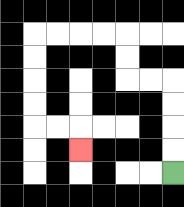{'start': '[7, 7]', 'end': '[3, 6]', 'path_directions': 'U,U,U,U,L,L,U,U,L,L,L,L,D,D,D,D,R,R,D', 'path_coordinates': '[[7, 7], [7, 6], [7, 5], [7, 4], [7, 3], [6, 3], [5, 3], [5, 2], [5, 1], [4, 1], [3, 1], [2, 1], [1, 1], [1, 2], [1, 3], [1, 4], [1, 5], [2, 5], [3, 5], [3, 6]]'}